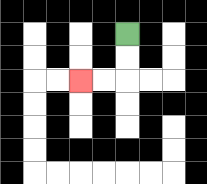{'start': '[5, 1]', 'end': '[3, 3]', 'path_directions': 'D,D,L,L', 'path_coordinates': '[[5, 1], [5, 2], [5, 3], [4, 3], [3, 3]]'}